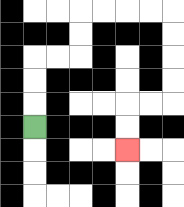{'start': '[1, 5]', 'end': '[5, 6]', 'path_directions': 'U,U,U,R,R,U,U,R,R,R,R,D,D,D,D,L,L,D,D', 'path_coordinates': '[[1, 5], [1, 4], [1, 3], [1, 2], [2, 2], [3, 2], [3, 1], [3, 0], [4, 0], [5, 0], [6, 0], [7, 0], [7, 1], [7, 2], [7, 3], [7, 4], [6, 4], [5, 4], [5, 5], [5, 6]]'}